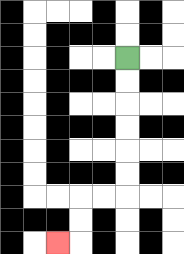{'start': '[5, 2]', 'end': '[2, 10]', 'path_directions': 'D,D,D,D,D,D,L,L,D,D,L', 'path_coordinates': '[[5, 2], [5, 3], [5, 4], [5, 5], [5, 6], [5, 7], [5, 8], [4, 8], [3, 8], [3, 9], [3, 10], [2, 10]]'}